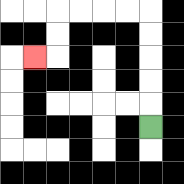{'start': '[6, 5]', 'end': '[1, 2]', 'path_directions': 'U,U,U,U,U,L,L,L,L,D,D,L', 'path_coordinates': '[[6, 5], [6, 4], [6, 3], [6, 2], [6, 1], [6, 0], [5, 0], [4, 0], [3, 0], [2, 0], [2, 1], [2, 2], [1, 2]]'}